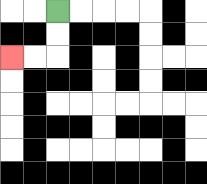{'start': '[2, 0]', 'end': '[0, 2]', 'path_directions': 'D,D,L,L', 'path_coordinates': '[[2, 0], [2, 1], [2, 2], [1, 2], [0, 2]]'}